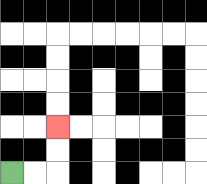{'start': '[0, 7]', 'end': '[2, 5]', 'path_directions': 'R,R,U,U', 'path_coordinates': '[[0, 7], [1, 7], [2, 7], [2, 6], [2, 5]]'}